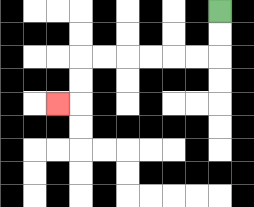{'start': '[9, 0]', 'end': '[2, 4]', 'path_directions': 'D,D,L,L,L,L,L,L,D,D,L', 'path_coordinates': '[[9, 0], [9, 1], [9, 2], [8, 2], [7, 2], [6, 2], [5, 2], [4, 2], [3, 2], [3, 3], [3, 4], [2, 4]]'}